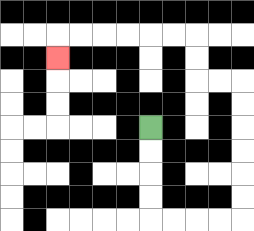{'start': '[6, 5]', 'end': '[2, 2]', 'path_directions': 'D,D,D,D,R,R,R,R,U,U,U,U,U,U,L,L,U,U,L,L,L,L,L,L,D', 'path_coordinates': '[[6, 5], [6, 6], [6, 7], [6, 8], [6, 9], [7, 9], [8, 9], [9, 9], [10, 9], [10, 8], [10, 7], [10, 6], [10, 5], [10, 4], [10, 3], [9, 3], [8, 3], [8, 2], [8, 1], [7, 1], [6, 1], [5, 1], [4, 1], [3, 1], [2, 1], [2, 2]]'}